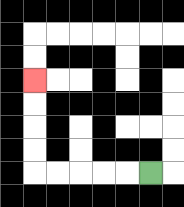{'start': '[6, 7]', 'end': '[1, 3]', 'path_directions': 'L,L,L,L,L,U,U,U,U', 'path_coordinates': '[[6, 7], [5, 7], [4, 7], [3, 7], [2, 7], [1, 7], [1, 6], [1, 5], [1, 4], [1, 3]]'}